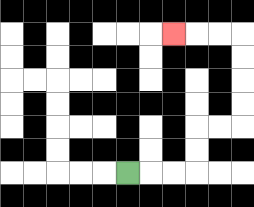{'start': '[5, 7]', 'end': '[7, 1]', 'path_directions': 'R,R,R,U,U,R,R,U,U,U,U,L,L,L', 'path_coordinates': '[[5, 7], [6, 7], [7, 7], [8, 7], [8, 6], [8, 5], [9, 5], [10, 5], [10, 4], [10, 3], [10, 2], [10, 1], [9, 1], [8, 1], [7, 1]]'}